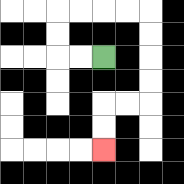{'start': '[4, 2]', 'end': '[4, 6]', 'path_directions': 'L,L,U,U,R,R,R,R,D,D,D,D,L,L,D,D', 'path_coordinates': '[[4, 2], [3, 2], [2, 2], [2, 1], [2, 0], [3, 0], [4, 0], [5, 0], [6, 0], [6, 1], [6, 2], [6, 3], [6, 4], [5, 4], [4, 4], [4, 5], [4, 6]]'}